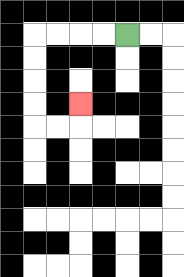{'start': '[5, 1]', 'end': '[3, 4]', 'path_directions': 'L,L,L,L,D,D,D,D,R,R,U', 'path_coordinates': '[[5, 1], [4, 1], [3, 1], [2, 1], [1, 1], [1, 2], [1, 3], [1, 4], [1, 5], [2, 5], [3, 5], [3, 4]]'}